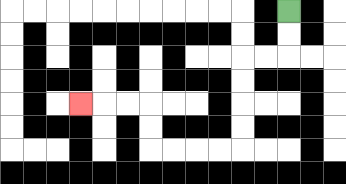{'start': '[12, 0]', 'end': '[3, 4]', 'path_directions': 'D,D,L,L,D,D,D,D,L,L,L,L,U,U,L,L,L', 'path_coordinates': '[[12, 0], [12, 1], [12, 2], [11, 2], [10, 2], [10, 3], [10, 4], [10, 5], [10, 6], [9, 6], [8, 6], [7, 6], [6, 6], [6, 5], [6, 4], [5, 4], [4, 4], [3, 4]]'}